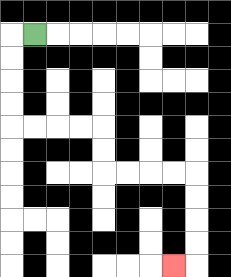{'start': '[1, 1]', 'end': '[7, 11]', 'path_directions': 'L,D,D,D,D,R,R,R,R,D,D,R,R,R,R,D,D,D,D,L', 'path_coordinates': '[[1, 1], [0, 1], [0, 2], [0, 3], [0, 4], [0, 5], [1, 5], [2, 5], [3, 5], [4, 5], [4, 6], [4, 7], [5, 7], [6, 7], [7, 7], [8, 7], [8, 8], [8, 9], [8, 10], [8, 11], [7, 11]]'}